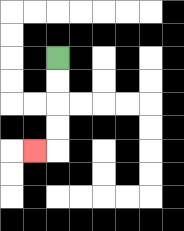{'start': '[2, 2]', 'end': '[1, 6]', 'path_directions': 'D,D,D,D,L', 'path_coordinates': '[[2, 2], [2, 3], [2, 4], [2, 5], [2, 6], [1, 6]]'}